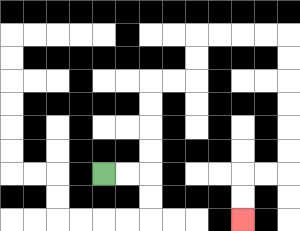{'start': '[4, 7]', 'end': '[10, 9]', 'path_directions': 'R,R,U,U,U,U,R,R,U,U,R,R,R,R,D,D,D,D,D,D,L,L,D,D', 'path_coordinates': '[[4, 7], [5, 7], [6, 7], [6, 6], [6, 5], [6, 4], [6, 3], [7, 3], [8, 3], [8, 2], [8, 1], [9, 1], [10, 1], [11, 1], [12, 1], [12, 2], [12, 3], [12, 4], [12, 5], [12, 6], [12, 7], [11, 7], [10, 7], [10, 8], [10, 9]]'}